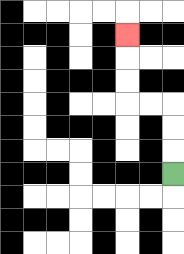{'start': '[7, 7]', 'end': '[5, 1]', 'path_directions': 'U,U,U,L,L,U,U,U', 'path_coordinates': '[[7, 7], [7, 6], [7, 5], [7, 4], [6, 4], [5, 4], [5, 3], [5, 2], [5, 1]]'}